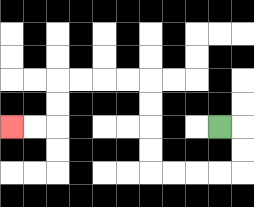{'start': '[9, 5]', 'end': '[0, 5]', 'path_directions': 'R,D,D,L,L,L,L,U,U,U,U,L,L,L,L,D,D,L,L', 'path_coordinates': '[[9, 5], [10, 5], [10, 6], [10, 7], [9, 7], [8, 7], [7, 7], [6, 7], [6, 6], [6, 5], [6, 4], [6, 3], [5, 3], [4, 3], [3, 3], [2, 3], [2, 4], [2, 5], [1, 5], [0, 5]]'}